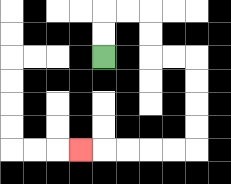{'start': '[4, 2]', 'end': '[3, 6]', 'path_directions': 'U,U,R,R,D,D,R,R,D,D,D,D,L,L,L,L,L', 'path_coordinates': '[[4, 2], [4, 1], [4, 0], [5, 0], [6, 0], [6, 1], [6, 2], [7, 2], [8, 2], [8, 3], [8, 4], [8, 5], [8, 6], [7, 6], [6, 6], [5, 6], [4, 6], [3, 6]]'}